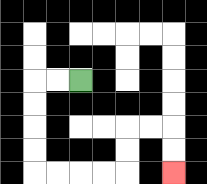{'start': '[3, 3]', 'end': '[7, 7]', 'path_directions': 'L,L,D,D,D,D,R,R,R,R,U,U,R,R,D,D', 'path_coordinates': '[[3, 3], [2, 3], [1, 3], [1, 4], [1, 5], [1, 6], [1, 7], [2, 7], [3, 7], [4, 7], [5, 7], [5, 6], [5, 5], [6, 5], [7, 5], [7, 6], [7, 7]]'}